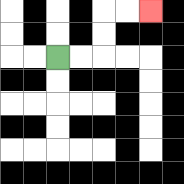{'start': '[2, 2]', 'end': '[6, 0]', 'path_directions': 'R,R,U,U,R,R', 'path_coordinates': '[[2, 2], [3, 2], [4, 2], [4, 1], [4, 0], [5, 0], [6, 0]]'}